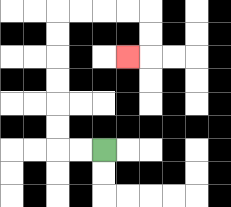{'start': '[4, 6]', 'end': '[5, 2]', 'path_directions': 'L,L,U,U,U,U,U,U,R,R,R,R,D,D,L', 'path_coordinates': '[[4, 6], [3, 6], [2, 6], [2, 5], [2, 4], [2, 3], [2, 2], [2, 1], [2, 0], [3, 0], [4, 0], [5, 0], [6, 0], [6, 1], [6, 2], [5, 2]]'}